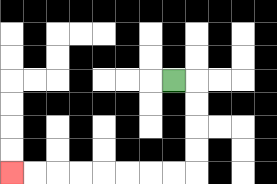{'start': '[7, 3]', 'end': '[0, 7]', 'path_directions': 'R,D,D,D,D,L,L,L,L,L,L,L,L', 'path_coordinates': '[[7, 3], [8, 3], [8, 4], [8, 5], [8, 6], [8, 7], [7, 7], [6, 7], [5, 7], [4, 7], [3, 7], [2, 7], [1, 7], [0, 7]]'}